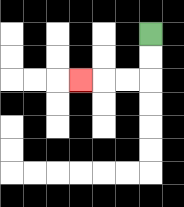{'start': '[6, 1]', 'end': '[3, 3]', 'path_directions': 'D,D,L,L,L', 'path_coordinates': '[[6, 1], [6, 2], [6, 3], [5, 3], [4, 3], [3, 3]]'}